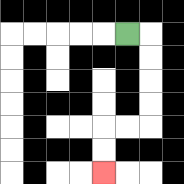{'start': '[5, 1]', 'end': '[4, 7]', 'path_directions': 'R,D,D,D,D,L,L,D,D', 'path_coordinates': '[[5, 1], [6, 1], [6, 2], [6, 3], [6, 4], [6, 5], [5, 5], [4, 5], [4, 6], [4, 7]]'}